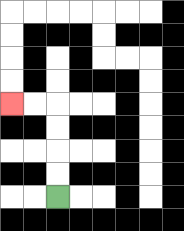{'start': '[2, 8]', 'end': '[0, 4]', 'path_directions': 'U,U,U,U,L,L', 'path_coordinates': '[[2, 8], [2, 7], [2, 6], [2, 5], [2, 4], [1, 4], [0, 4]]'}